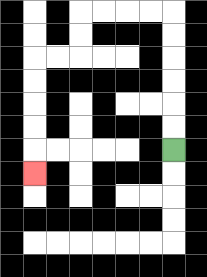{'start': '[7, 6]', 'end': '[1, 7]', 'path_directions': 'U,U,U,U,U,U,L,L,L,L,D,D,L,L,D,D,D,D,D', 'path_coordinates': '[[7, 6], [7, 5], [7, 4], [7, 3], [7, 2], [7, 1], [7, 0], [6, 0], [5, 0], [4, 0], [3, 0], [3, 1], [3, 2], [2, 2], [1, 2], [1, 3], [1, 4], [1, 5], [1, 6], [1, 7]]'}